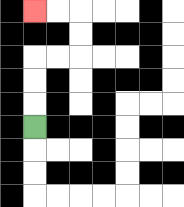{'start': '[1, 5]', 'end': '[1, 0]', 'path_directions': 'U,U,U,R,R,U,U,L,L', 'path_coordinates': '[[1, 5], [1, 4], [1, 3], [1, 2], [2, 2], [3, 2], [3, 1], [3, 0], [2, 0], [1, 0]]'}